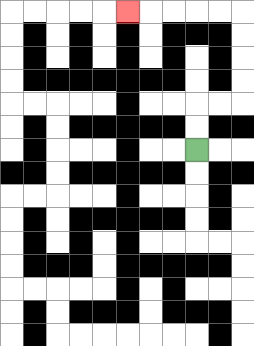{'start': '[8, 6]', 'end': '[5, 0]', 'path_directions': 'U,U,R,R,U,U,U,U,L,L,L,L,L', 'path_coordinates': '[[8, 6], [8, 5], [8, 4], [9, 4], [10, 4], [10, 3], [10, 2], [10, 1], [10, 0], [9, 0], [8, 0], [7, 0], [6, 0], [5, 0]]'}